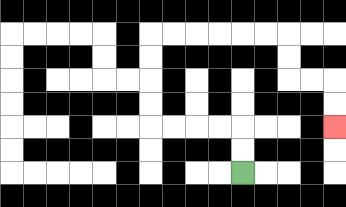{'start': '[10, 7]', 'end': '[14, 5]', 'path_directions': 'U,U,L,L,L,L,U,U,U,U,R,R,R,R,R,R,D,D,R,R,D,D', 'path_coordinates': '[[10, 7], [10, 6], [10, 5], [9, 5], [8, 5], [7, 5], [6, 5], [6, 4], [6, 3], [6, 2], [6, 1], [7, 1], [8, 1], [9, 1], [10, 1], [11, 1], [12, 1], [12, 2], [12, 3], [13, 3], [14, 3], [14, 4], [14, 5]]'}